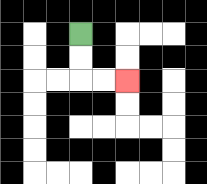{'start': '[3, 1]', 'end': '[5, 3]', 'path_directions': 'D,D,R,R', 'path_coordinates': '[[3, 1], [3, 2], [3, 3], [4, 3], [5, 3]]'}